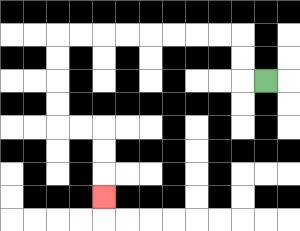{'start': '[11, 3]', 'end': '[4, 8]', 'path_directions': 'L,U,U,L,L,L,L,L,L,L,L,D,D,D,D,R,R,D,D,D', 'path_coordinates': '[[11, 3], [10, 3], [10, 2], [10, 1], [9, 1], [8, 1], [7, 1], [6, 1], [5, 1], [4, 1], [3, 1], [2, 1], [2, 2], [2, 3], [2, 4], [2, 5], [3, 5], [4, 5], [4, 6], [4, 7], [4, 8]]'}